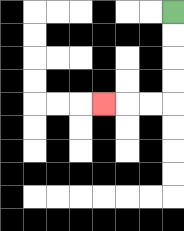{'start': '[7, 0]', 'end': '[4, 4]', 'path_directions': 'D,D,D,D,L,L,L', 'path_coordinates': '[[7, 0], [7, 1], [7, 2], [7, 3], [7, 4], [6, 4], [5, 4], [4, 4]]'}